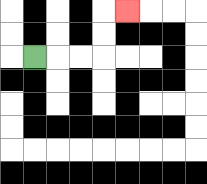{'start': '[1, 2]', 'end': '[5, 0]', 'path_directions': 'R,R,R,U,U,R', 'path_coordinates': '[[1, 2], [2, 2], [3, 2], [4, 2], [4, 1], [4, 0], [5, 0]]'}